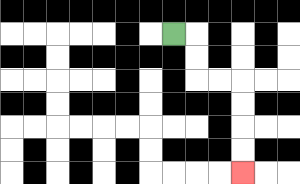{'start': '[7, 1]', 'end': '[10, 7]', 'path_directions': 'R,D,D,R,R,D,D,D,D', 'path_coordinates': '[[7, 1], [8, 1], [8, 2], [8, 3], [9, 3], [10, 3], [10, 4], [10, 5], [10, 6], [10, 7]]'}